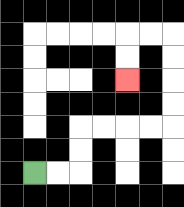{'start': '[1, 7]', 'end': '[5, 3]', 'path_directions': 'R,R,U,U,R,R,R,R,U,U,U,U,L,L,D,D', 'path_coordinates': '[[1, 7], [2, 7], [3, 7], [3, 6], [3, 5], [4, 5], [5, 5], [6, 5], [7, 5], [7, 4], [7, 3], [7, 2], [7, 1], [6, 1], [5, 1], [5, 2], [5, 3]]'}